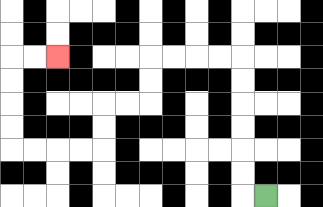{'start': '[11, 8]', 'end': '[2, 2]', 'path_directions': 'L,U,U,U,U,U,U,L,L,L,L,D,D,L,L,D,D,L,L,L,L,U,U,U,U,R,R', 'path_coordinates': '[[11, 8], [10, 8], [10, 7], [10, 6], [10, 5], [10, 4], [10, 3], [10, 2], [9, 2], [8, 2], [7, 2], [6, 2], [6, 3], [6, 4], [5, 4], [4, 4], [4, 5], [4, 6], [3, 6], [2, 6], [1, 6], [0, 6], [0, 5], [0, 4], [0, 3], [0, 2], [1, 2], [2, 2]]'}